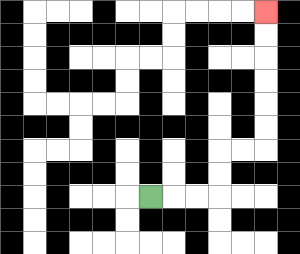{'start': '[6, 8]', 'end': '[11, 0]', 'path_directions': 'R,R,R,U,U,R,R,U,U,U,U,U,U', 'path_coordinates': '[[6, 8], [7, 8], [8, 8], [9, 8], [9, 7], [9, 6], [10, 6], [11, 6], [11, 5], [11, 4], [11, 3], [11, 2], [11, 1], [11, 0]]'}